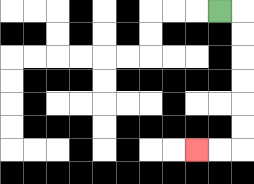{'start': '[9, 0]', 'end': '[8, 6]', 'path_directions': 'R,D,D,D,D,D,D,L,L', 'path_coordinates': '[[9, 0], [10, 0], [10, 1], [10, 2], [10, 3], [10, 4], [10, 5], [10, 6], [9, 6], [8, 6]]'}